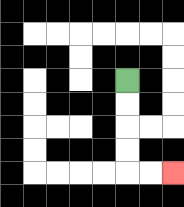{'start': '[5, 3]', 'end': '[7, 7]', 'path_directions': 'D,D,D,D,R,R', 'path_coordinates': '[[5, 3], [5, 4], [5, 5], [5, 6], [5, 7], [6, 7], [7, 7]]'}